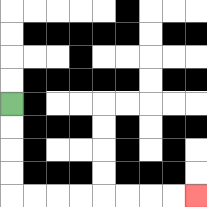{'start': '[0, 4]', 'end': '[8, 8]', 'path_directions': 'D,D,D,D,R,R,R,R,R,R,R,R', 'path_coordinates': '[[0, 4], [0, 5], [0, 6], [0, 7], [0, 8], [1, 8], [2, 8], [3, 8], [4, 8], [5, 8], [6, 8], [7, 8], [8, 8]]'}